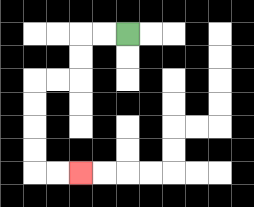{'start': '[5, 1]', 'end': '[3, 7]', 'path_directions': 'L,L,D,D,L,L,D,D,D,D,R,R', 'path_coordinates': '[[5, 1], [4, 1], [3, 1], [3, 2], [3, 3], [2, 3], [1, 3], [1, 4], [1, 5], [1, 6], [1, 7], [2, 7], [3, 7]]'}